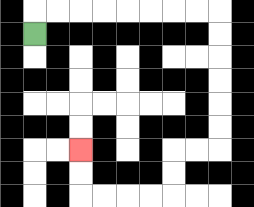{'start': '[1, 1]', 'end': '[3, 6]', 'path_directions': 'U,R,R,R,R,R,R,R,R,D,D,D,D,D,D,L,L,D,D,L,L,L,L,U,U', 'path_coordinates': '[[1, 1], [1, 0], [2, 0], [3, 0], [4, 0], [5, 0], [6, 0], [7, 0], [8, 0], [9, 0], [9, 1], [9, 2], [9, 3], [9, 4], [9, 5], [9, 6], [8, 6], [7, 6], [7, 7], [7, 8], [6, 8], [5, 8], [4, 8], [3, 8], [3, 7], [3, 6]]'}